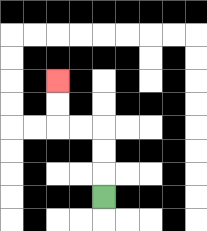{'start': '[4, 8]', 'end': '[2, 3]', 'path_directions': 'U,U,U,L,L,U,U', 'path_coordinates': '[[4, 8], [4, 7], [4, 6], [4, 5], [3, 5], [2, 5], [2, 4], [2, 3]]'}